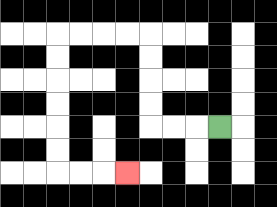{'start': '[9, 5]', 'end': '[5, 7]', 'path_directions': 'L,L,L,U,U,U,U,L,L,L,L,D,D,D,D,D,D,R,R,R', 'path_coordinates': '[[9, 5], [8, 5], [7, 5], [6, 5], [6, 4], [6, 3], [6, 2], [6, 1], [5, 1], [4, 1], [3, 1], [2, 1], [2, 2], [2, 3], [2, 4], [2, 5], [2, 6], [2, 7], [3, 7], [4, 7], [5, 7]]'}